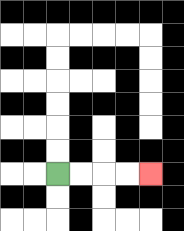{'start': '[2, 7]', 'end': '[6, 7]', 'path_directions': 'R,R,R,R', 'path_coordinates': '[[2, 7], [3, 7], [4, 7], [5, 7], [6, 7]]'}